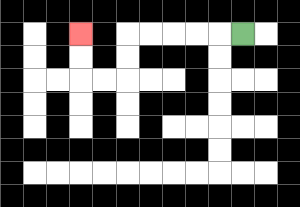{'start': '[10, 1]', 'end': '[3, 1]', 'path_directions': 'L,L,L,L,L,D,D,L,L,U,U', 'path_coordinates': '[[10, 1], [9, 1], [8, 1], [7, 1], [6, 1], [5, 1], [5, 2], [5, 3], [4, 3], [3, 3], [3, 2], [3, 1]]'}